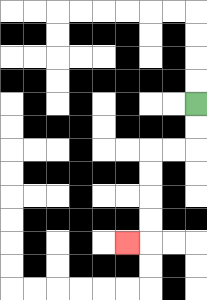{'start': '[8, 4]', 'end': '[5, 10]', 'path_directions': 'D,D,L,L,D,D,D,D,L', 'path_coordinates': '[[8, 4], [8, 5], [8, 6], [7, 6], [6, 6], [6, 7], [6, 8], [6, 9], [6, 10], [5, 10]]'}